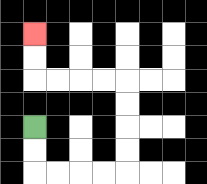{'start': '[1, 5]', 'end': '[1, 1]', 'path_directions': 'D,D,R,R,R,R,U,U,U,U,L,L,L,L,U,U', 'path_coordinates': '[[1, 5], [1, 6], [1, 7], [2, 7], [3, 7], [4, 7], [5, 7], [5, 6], [5, 5], [5, 4], [5, 3], [4, 3], [3, 3], [2, 3], [1, 3], [1, 2], [1, 1]]'}